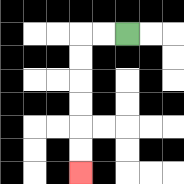{'start': '[5, 1]', 'end': '[3, 7]', 'path_directions': 'L,L,D,D,D,D,D,D', 'path_coordinates': '[[5, 1], [4, 1], [3, 1], [3, 2], [3, 3], [3, 4], [3, 5], [3, 6], [3, 7]]'}